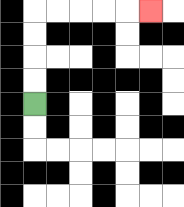{'start': '[1, 4]', 'end': '[6, 0]', 'path_directions': 'U,U,U,U,R,R,R,R,R', 'path_coordinates': '[[1, 4], [1, 3], [1, 2], [1, 1], [1, 0], [2, 0], [3, 0], [4, 0], [5, 0], [6, 0]]'}